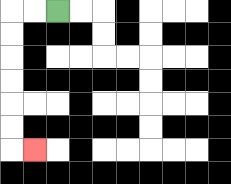{'start': '[2, 0]', 'end': '[1, 6]', 'path_directions': 'L,L,D,D,D,D,D,D,R', 'path_coordinates': '[[2, 0], [1, 0], [0, 0], [0, 1], [0, 2], [0, 3], [0, 4], [0, 5], [0, 6], [1, 6]]'}